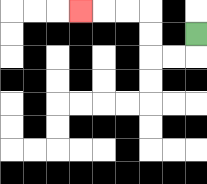{'start': '[8, 1]', 'end': '[3, 0]', 'path_directions': 'D,L,L,U,U,L,L,L', 'path_coordinates': '[[8, 1], [8, 2], [7, 2], [6, 2], [6, 1], [6, 0], [5, 0], [4, 0], [3, 0]]'}